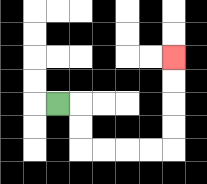{'start': '[2, 4]', 'end': '[7, 2]', 'path_directions': 'R,D,D,R,R,R,R,U,U,U,U', 'path_coordinates': '[[2, 4], [3, 4], [3, 5], [3, 6], [4, 6], [5, 6], [6, 6], [7, 6], [7, 5], [7, 4], [7, 3], [7, 2]]'}